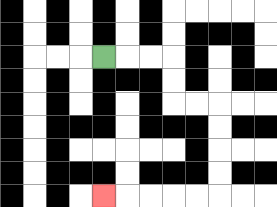{'start': '[4, 2]', 'end': '[4, 8]', 'path_directions': 'R,R,R,D,D,R,R,D,D,D,D,L,L,L,L,L', 'path_coordinates': '[[4, 2], [5, 2], [6, 2], [7, 2], [7, 3], [7, 4], [8, 4], [9, 4], [9, 5], [9, 6], [9, 7], [9, 8], [8, 8], [7, 8], [6, 8], [5, 8], [4, 8]]'}